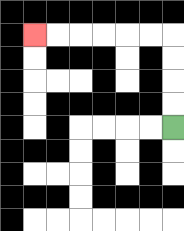{'start': '[7, 5]', 'end': '[1, 1]', 'path_directions': 'U,U,U,U,L,L,L,L,L,L', 'path_coordinates': '[[7, 5], [7, 4], [7, 3], [7, 2], [7, 1], [6, 1], [5, 1], [4, 1], [3, 1], [2, 1], [1, 1]]'}